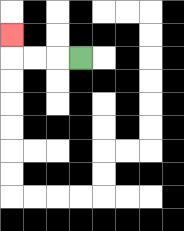{'start': '[3, 2]', 'end': '[0, 1]', 'path_directions': 'L,L,L,U', 'path_coordinates': '[[3, 2], [2, 2], [1, 2], [0, 2], [0, 1]]'}